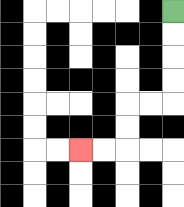{'start': '[7, 0]', 'end': '[3, 6]', 'path_directions': 'D,D,D,D,L,L,D,D,L,L', 'path_coordinates': '[[7, 0], [7, 1], [7, 2], [7, 3], [7, 4], [6, 4], [5, 4], [5, 5], [5, 6], [4, 6], [3, 6]]'}